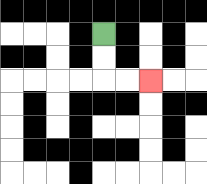{'start': '[4, 1]', 'end': '[6, 3]', 'path_directions': 'D,D,R,R', 'path_coordinates': '[[4, 1], [4, 2], [4, 3], [5, 3], [6, 3]]'}